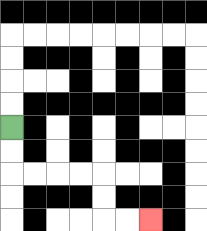{'start': '[0, 5]', 'end': '[6, 9]', 'path_directions': 'D,D,R,R,R,R,D,D,R,R', 'path_coordinates': '[[0, 5], [0, 6], [0, 7], [1, 7], [2, 7], [3, 7], [4, 7], [4, 8], [4, 9], [5, 9], [6, 9]]'}